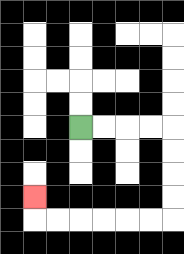{'start': '[3, 5]', 'end': '[1, 8]', 'path_directions': 'R,R,R,R,D,D,D,D,L,L,L,L,L,L,U', 'path_coordinates': '[[3, 5], [4, 5], [5, 5], [6, 5], [7, 5], [7, 6], [7, 7], [7, 8], [7, 9], [6, 9], [5, 9], [4, 9], [3, 9], [2, 9], [1, 9], [1, 8]]'}